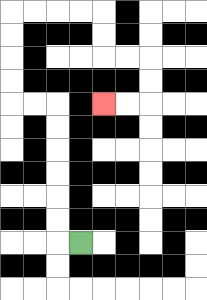{'start': '[3, 10]', 'end': '[4, 4]', 'path_directions': 'L,U,U,U,U,U,U,L,L,U,U,U,U,R,R,R,R,D,D,R,R,D,D,L,L', 'path_coordinates': '[[3, 10], [2, 10], [2, 9], [2, 8], [2, 7], [2, 6], [2, 5], [2, 4], [1, 4], [0, 4], [0, 3], [0, 2], [0, 1], [0, 0], [1, 0], [2, 0], [3, 0], [4, 0], [4, 1], [4, 2], [5, 2], [6, 2], [6, 3], [6, 4], [5, 4], [4, 4]]'}